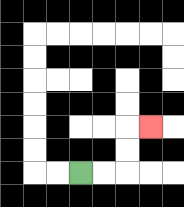{'start': '[3, 7]', 'end': '[6, 5]', 'path_directions': 'R,R,U,U,R', 'path_coordinates': '[[3, 7], [4, 7], [5, 7], [5, 6], [5, 5], [6, 5]]'}